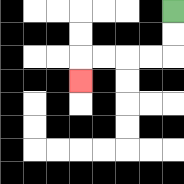{'start': '[7, 0]', 'end': '[3, 3]', 'path_directions': 'D,D,L,L,L,L,D', 'path_coordinates': '[[7, 0], [7, 1], [7, 2], [6, 2], [5, 2], [4, 2], [3, 2], [3, 3]]'}